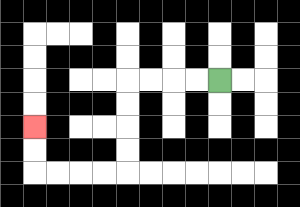{'start': '[9, 3]', 'end': '[1, 5]', 'path_directions': 'L,L,L,L,D,D,D,D,L,L,L,L,U,U', 'path_coordinates': '[[9, 3], [8, 3], [7, 3], [6, 3], [5, 3], [5, 4], [5, 5], [5, 6], [5, 7], [4, 7], [3, 7], [2, 7], [1, 7], [1, 6], [1, 5]]'}